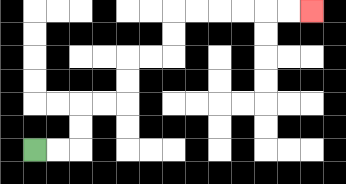{'start': '[1, 6]', 'end': '[13, 0]', 'path_directions': 'R,R,U,U,R,R,U,U,R,R,U,U,R,R,R,R,R,R', 'path_coordinates': '[[1, 6], [2, 6], [3, 6], [3, 5], [3, 4], [4, 4], [5, 4], [5, 3], [5, 2], [6, 2], [7, 2], [7, 1], [7, 0], [8, 0], [9, 0], [10, 0], [11, 0], [12, 0], [13, 0]]'}